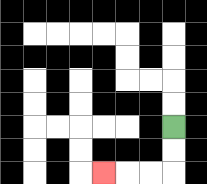{'start': '[7, 5]', 'end': '[4, 7]', 'path_directions': 'D,D,L,L,L', 'path_coordinates': '[[7, 5], [7, 6], [7, 7], [6, 7], [5, 7], [4, 7]]'}